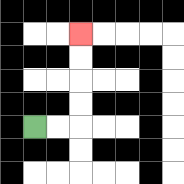{'start': '[1, 5]', 'end': '[3, 1]', 'path_directions': 'R,R,U,U,U,U', 'path_coordinates': '[[1, 5], [2, 5], [3, 5], [3, 4], [3, 3], [3, 2], [3, 1]]'}